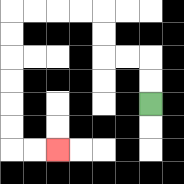{'start': '[6, 4]', 'end': '[2, 6]', 'path_directions': 'U,U,L,L,U,U,L,L,L,L,D,D,D,D,D,D,R,R', 'path_coordinates': '[[6, 4], [6, 3], [6, 2], [5, 2], [4, 2], [4, 1], [4, 0], [3, 0], [2, 0], [1, 0], [0, 0], [0, 1], [0, 2], [0, 3], [0, 4], [0, 5], [0, 6], [1, 6], [2, 6]]'}